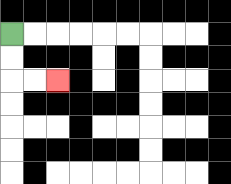{'start': '[0, 1]', 'end': '[2, 3]', 'path_directions': 'D,D,R,R', 'path_coordinates': '[[0, 1], [0, 2], [0, 3], [1, 3], [2, 3]]'}